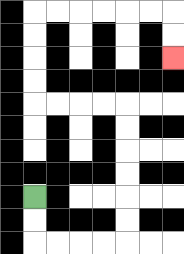{'start': '[1, 8]', 'end': '[7, 2]', 'path_directions': 'D,D,R,R,R,R,U,U,U,U,U,U,L,L,L,L,U,U,U,U,R,R,R,R,R,R,D,D', 'path_coordinates': '[[1, 8], [1, 9], [1, 10], [2, 10], [3, 10], [4, 10], [5, 10], [5, 9], [5, 8], [5, 7], [5, 6], [5, 5], [5, 4], [4, 4], [3, 4], [2, 4], [1, 4], [1, 3], [1, 2], [1, 1], [1, 0], [2, 0], [3, 0], [4, 0], [5, 0], [6, 0], [7, 0], [7, 1], [7, 2]]'}